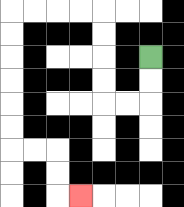{'start': '[6, 2]', 'end': '[3, 8]', 'path_directions': 'D,D,L,L,U,U,U,U,L,L,L,L,D,D,D,D,D,D,R,R,D,D,R', 'path_coordinates': '[[6, 2], [6, 3], [6, 4], [5, 4], [4, 4], [4, 3], [4, 2], [4, 1], [4, 0], [3, 0], [2, 0], [1, 0], [0, 0], [0, 1], [0, 2], [0, 3], [0, 4], [0, 5], [0, 6], [1, 6], [2, 6], [2, 7], [2, 8], [3, 8]]'}